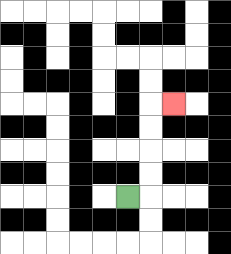{'start': '[5, 8]', 'end': '[7, 4]', 'path_directions': 'R,U,U,U,U,R', 'path_coordinates': '[[5, 8], [6, 8], [6, 7], [6, 6], [6, 5], [6, 4], [7, 4]]'}